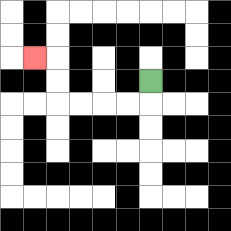{'start': '[6, 3]', 'end': '[1, 2]', 'path_directions': 'D,L,L,L,L,U,U,L', 'path_coordinates': '[[6, 3], [6, 4], [5, 4], [4, 4], [3, 4], [2, 4], [2, 3], [2, 2], [1, 2]]'}